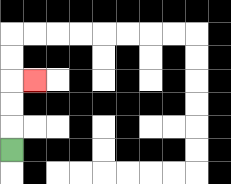{'start': '[0, 6]', 'end': '[1, 3]', 'path_directions': 'U,U,U,R', 'path_coordinates': '[[0, 6], [0, 5], [0, 4], [0, 3], [1, 3]]'}